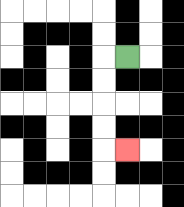{'start': '[5, 2]', 'end': '[5, 6]', 'path_directions': 'L,D,D,D,D,R', 'path_coordinates': '[[5, 2], [4, 2], [4, 3], [4, 4], [4, 5], [4, 6], [5, 6]]'}